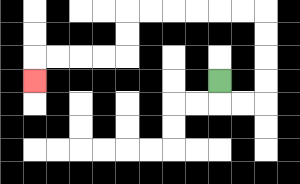{'start': '[9, 3]', 'end': '[1, 3]', 'path_directions': 'D,R,R,U,U,U,U,L,L,L,L,L,L,D,D,L,L,L,L,D', 'path_coordinates': '[[9, 3], [9, 4], [10, 4], [11, 4], [11, 3], [11, 2], [11, 1], [11, 0], [10, 0], [9, 0], [8, 0], [7, 0], [6, 0], [5, 0], [5, 1], [5, 2], [4, 2], [3, 2], [2, 2], [1, 2], [1, 3]]'}